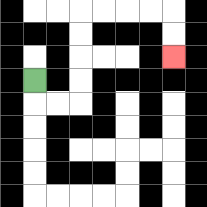{'start': '[1, 3]', 'end': '[7, 2]', 'path_directions': 'D,R,R,U,U,U,U,R,R,R,R,D,D', 'path_coordinates': '[[1, 3], [1, 4], [2, 4], [3, 4], [3, 3], [3, 2], [3, 1], [3, 0], [4, 0], [5, 0], [6, 0], [7, 0], [7, 1], [7, 2]]'}